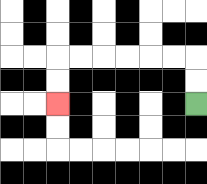{'start': '[8, 4]', 'end': '[2, 4]', 'path_directions': 'U,U,L,L,L,L,L,L,D,D', 'path_coordinates': '[[8, 4], [8, 3], [8, 2], [7, 2], [6, 2], [5, 2], [4, 2], [3, 2], [2, 2], [2, 3], [2, 4]]'}